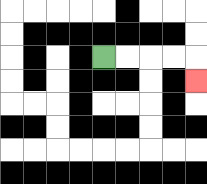{'start': '[4, 2]', 'end': '[8, 3]', 'path_directions': 'R,R,R,R,D', 'path_coordinates': '[[4, 2], [5, 2], [6, 2], [7, 2], [8, 2], [8, 3]]'}